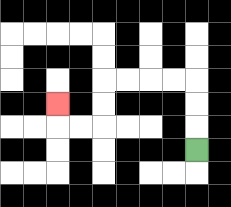{'start': '[8, 6]', 'end': '[2, 4]', 'path_directions': 'U,U,U,L,L,L,L,D,D,L,L,U', 'path_coordinates': '[[8, 6], [8, 5], [8, 4], [8, 3], [7, 3], [6, 3], [5, 3], [4, 3], [4, 4], [4, 5], [3, 5], [2, 5], [2, 4]]'}